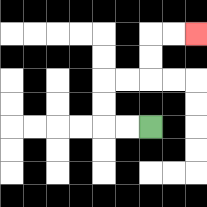{'start': '[6, 5]', 'end': '[8, 1]', 'path_directions': 'L,L,U,U,R,R,U,U,R,R', 'path_coordinates': '[[6, 5], [5, 5], [4, 5], [4, 4], [4, 3], [5, 3], [6, 3], [6, 2], [6, 1], [7, 1], [8, 1]]'}